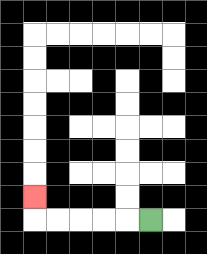{'start': '[6, 9]', 'end': '[1, 8]', 'path_directions': 'L,L,L,L,L,U', 'path_coordinates': '[[6, 9], [5, 9], [4, 9], [3, 9], [2, 9], [1, 9], [1, 8]]'}